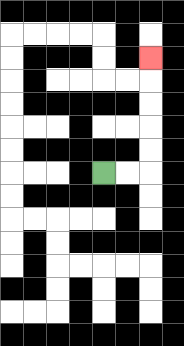{'start': '[4, 7]', 'end': '[6, 2]', 'path_directions': 'R,R,U,U,U,U,U', 'path_coordinates': '[[4, 7], [5, 7], [6, 7], [6, 6], [6, 5], [6, 4], [6, 3], [6, 2]]'}